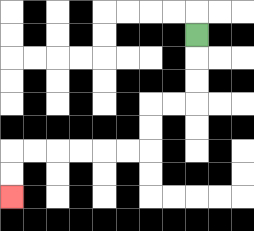{'start': '[8, 1]', 'end': '[0, 8]', 'path_directions': 'D,D,D,L,L,D,D,L,L,L,L,L,L,D,D', 'path_coordinates': '[[8, 1], [8, 2], [8, 3], [8, 4], [7, 4], [6, 4], [6, 5], [6, 6], [5, 6], [4, 6], [3, 6], [2, 6], [1, 6], [0, 6], [0, 7], [0, 8]]'}